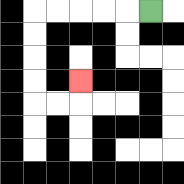{'start': '[6, 0]', 'end': '[3, 3]', 'path_directions': 'L,L,L,L,L,D,D,D,D,R,R,U', 'path_coordinates': '[[6, 0], [5, 0], [4, 0], [3, 0], [2, 0], [1, 0], [1, 1], [1, 2], [1, 3], [1, 4], [2, 4], [3, 4], [3, 3]]'}